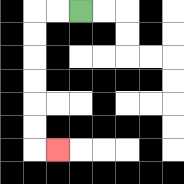{'start': '[3, 0]', 'end': '[2, 6]', 'path_directions': 'L,L,D,D,D,D,D,D,R', 'path_coordinates': '[[3, 0], [2, 0], [1, 0], [1, 1], [1, 2], [1, 3], [1, 4], [1, 5], [1, 6], [2, 6]]'}